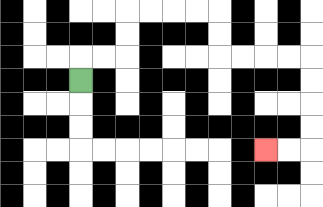{'start': '[3, 3]', 'end': '[11, 6]', 'path_directions': 'U,R,R,U,U,R,R,R,R,D,D,R,R,R,R,D,D,D,D,L,L', 'path_coordinates': '[[3, 3], [3, 2], [4, 2], [5, 2], [5, 1], [5, 0], [6, 0], [7, 0], [8, 0], [9, 0], [9, 1], [9, 2], [10, 2], [11, 2], [12, 2], [13, 2], [13, 3], [13, 4], [13, 5], [13, 6], [12, 6], [11, 6]]'}